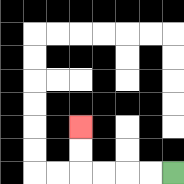{'start': '[7, 7]', 'end': '[3, 5]', 'path_directions': 'L,L,L,L,U,U', 'path_coordinates': '[[7, 7], [6, 7], [5, 7], [4, 7], [3, 7], [3, 6], [3, 5]]'}